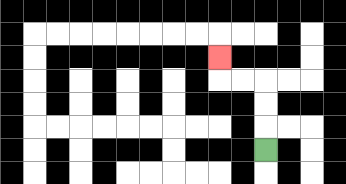{'start': '[11, 6]', 'end': '[9, 2]', 'path_directions': 'U,U,U,L,L,U', 'path_coordinates': '[[11, 6], [11, 5], [11, 4], [11, 3], [10, 3], [9, 3], [9, 2]]'}